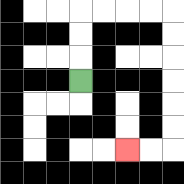{'start': '[3, 3]', 'end': '[5, 6]', 'path_directions': 'U,U,U,R,R,R,R,D,D,D,D,D,D,L,L', 'path_coordinates': '[[3, 3], [3, 2], [3, 1], [3, 0], [4, 0], [5, 0], [6, 0], [7, 0], [7, 1], [7, 2], [7, 3], [7, 4], [7, 5], [7, 6], [6, 6], [5, 6]]'}